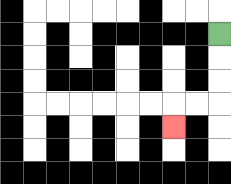{'start': '[9, 1]', 'end': '[7, 5]', 'path_directions': 'D,D,D,L,L,D', 'path_coordinates': '[[9, 1], [9, 2], [9, 3], [9, 4], [8, 4], [7, 4], [7, 5]]'}